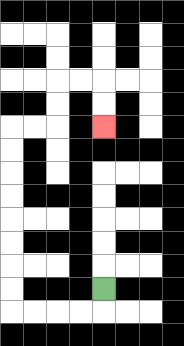{'start': '[4, 12]', 'end': '[4, 5]', 'path_directions': 'D,L,L,L,L,U,U,U,U,U,U,U,U,R,R,U,U,R,R,D,D', 'path_coordinates': '[[4, 12], [4, 13], [3, 13], [2, 13], [1, 13], [0, 13], [0, 12], [0, 11], [0, 10], [0, 9], [0, 8], [0, 7], [0, 6], [0, 5], [1, 5], [2, 5], [2, 4], [2, 3], [3, 3], [4, 3], [4, 4], [4, 5]]'}